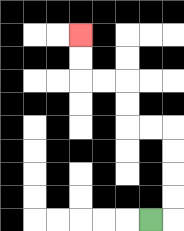{'start': '[6, 9]', 'end': '[3, 1]', 'path_directions': 'R,U,U,U,U,L,L,U,U,L,L,U,U', 'path_coordinates': '[[6, 9], [7, 9], [7, 8], [7, 7], [7, 6], [7, 5], [6, 5], [5, 5], [5, 4], [5, 3], [4, 3], [3, 3], [3, 2], [3, 1]]'}